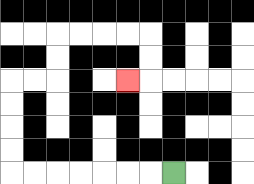{'start': '[7, 7]', 'end': '[5, 3]', 'path_directions': 'L,L,L,L,L,L,L,U,U,U,U,R,R,U,U,R,R,R,R,D,D,L', 'path_coordinates': '[[7, 7], [6, 7], [5, 7], [4, 7], [3, 7], [2, 7], [1, 7], [0, 7], [0, 6], [0, 5], [0, 4], [0, 3], [1, 3], [2, 3], [2, 2], [2, 1], [3, 1], [4, 1], [5, 1], [6, 1], [6, 2], [6, 3], [5, 3]]'}